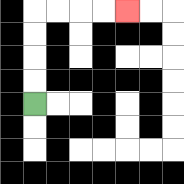{'start': '[1, 4]', 'end': '[5, 0]', 'path_directions': 'U,U,U,U,R,R,R,R', 'path_coordinates': '[[1, 4], [1, 3], [1, 2], [1, 1], [1, 0], [2, 0], [3, 0], [4, 0], [5, 0]]'}